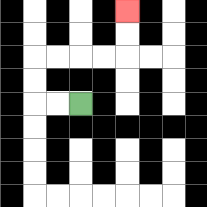{'start': '[3, 4]', 'end': '[5, 0]', 'path_directions': 'L,L,U,U,R,R,R,R,U,U', 'path_coordinates': '[[3, 4], [2, 4], [1, 4], [1, 3], [1, 2], [2, 2], [3, 2], [4, 2], [5, 2], [5, 1], [5, 0]]'}